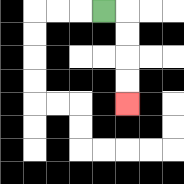{'start': '[4, 0]', 'end': '[5, 4]', 'path_directions': 'R,D,D,D,D', 'path_coordinates': '[[4, 0], [5, 0], [5, 1], [5, 2], [5, 3], [5, 4]]'}